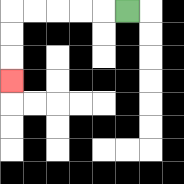{'start': '[5, 0]', 'end': '[0, 3]', 'path_directions': 'L,L,L,L,L,D,D,D', 'path_coordinates': '[[5, 0], [4, 0], [3, 0], [2, 0], [1, 0], [0, 0], [0, 1], [0, 2], [0, 3]]'}